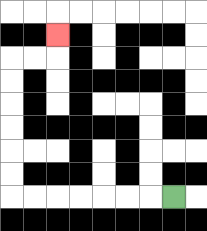{'start': '[7, 8]', 'end': '[2, 1]', 'path_directions': 'L,L,L,L,L,L,L,U,U,U,U,U,U,R,R,U', 'path_coordinates': '[[7, 8], [6, 8], [5, 8], [4, 8], [3, 8], [2, 8], [1, 8], [0, 8], [0, 7], [0, 6], [0, 5], [0, 4], [0, 3], [0, 2], [1, 2], [2, 2], [2, 1]]'}